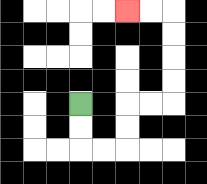{'start': '[3, 4]', 'end': '[5, 0]', 'path_directions': 'D,D,R,R,U,U,R,R,U,U,U,U,L,L', 'path_coordinates': '[[3, 4], [3, 5], [3, 6], [4, 6], [5, 6], [5, 5], [5, 4], [6, 4], [7, 4], [7, 3], [7, 2], [7, 1], [7, 0], [6, 0], [5, 0]]'}